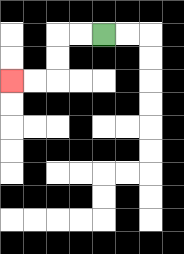{'start': '[4, 1]', 'end': '[0, 3]', 'path_directions': 'L,L,D,D,L,L', 'path_coordinates': '[[4, 1], [3, 1], [2, 1], [2, 2], [2, 3], [1, 3], [0, 3]]'}